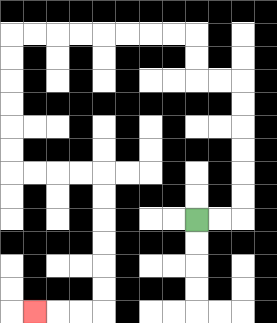{'start': '[8, 9]', 'end': '[1, 13]', 'path_directions': 'R,R,U,U,U,U,U,U,L,L,U,U,L,L,L,L,L,L,L,L,D,D,D,D,D,D,R,R,R,R,D,D,D,D,D,D,L,L,L', 'path_coordinates': '[[8, 9], [9, 9], [10, 9], [10, 8], [10, 7], [10, 6], [10, 5], [10, 4], [10, 3], [9, 3], [8, 3], [8, 2], [8, 1], [7, 1], [6, 1], [5, 1], [4, 1], [3, 1], [2, 1], [1, 1], [0, 1], [0, 2], [0, 3], [0, 4], [0, 5], [0, 6], [0, 7], [1, 7], [2, 7], [3, 7], [4, 7], [4, 8], [4, 9], [4, 10], [4, 11], [4, 12], [4, 13], [3, 13], [2, 13], [1, 13]]'}